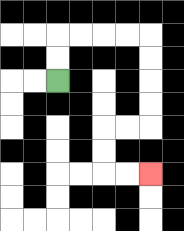{'start': '[2, 3]', 'end': '[6, 7]', 'path_directions': 'U,U,R,R,R,R,D,D,D,D,L,L,D,D,R,R', 'path_coordinates': '[[2, 3], [2, 2], [2, 1], [3, 1], [4, 1], [5, 1], [6, 1], [6, 2], [6, 3], [6, 4], [6, 5], [5, 5], [4, 5], [4, 6], [4, 7], [5, 7], [6, 7]]'}